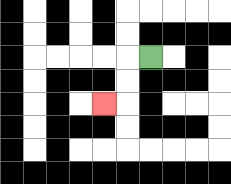{'start': '[6, 2]', 'end': '[4, 4]', 'path_directions': 'L,D,D,L', 'path_coordinates': '[[6, 2], [5, 2], [5, 3], [5, 4], [4, 4]]'}